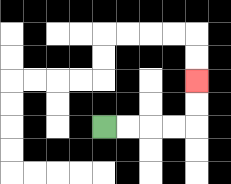{'start': '[4, 5]', 'end': '[8, 3]', 'path_directions': 'R,R,R,R,U,U', 'path_coordinates': '[[4, 5], [5, 5], [6, 5], [7, 5], [8, 5], [8, 4], [8, 3]]'}